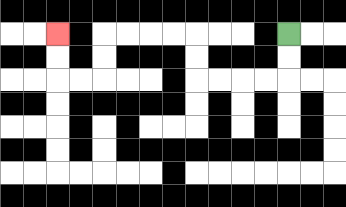{'start': '[12, 1]', 'end': '[2, 1]', 'path_directions': 'D,D,L,L,L,L,U,U,L,L,L,L,D,D,L,L,U,U', 'path_coordinates': '[[12, 1], [12, 2], [12, 3], [11, 3], [10, 3], [9, 3], [8, 3], [8, 2], [8, 1], [7, 1], [6, 1], [5, 1], [4, 1], [4, 2], [4, 3], [3, 3], [2, 3], [2, 2], [2, 1]]'}